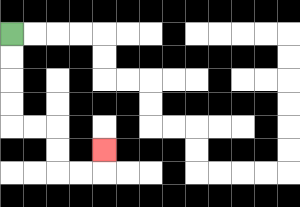{'start': '[0, 1]', 'end': '[4, 6]', 'path_directions': 'D,D,D,D,R,R,D,D,R,R,U', 'path_coordinates': '[[0, 1], [0, 2], [0, 3], [0, 4], [0, 5], [1, 5], [2, 5], [2, 6], [2, 7], [3, 7], [4, 7], [4, 6]]'}